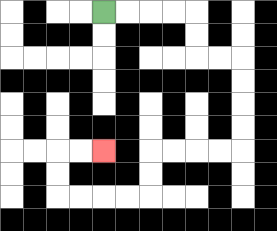{'start': '[4, 0]', 'end': '[4, 6]', 'path_directions': 'R,R,R,R,D,D,R,R,D,D,D,D,L,L,L,L,D,D,L,L,L,L,U,U,R,R', 'path_coordinates': '[[4, 0], [5, 0], [6, 0], [7, 0], [8, 0], [8, 1], [8, 2], [9, 2], [10, 2], [10, 3], [10, 4], [10, 5], [10, 6], [9, 6], [8, 6], [7, 6], [6, 6], [6, 7], [6, 8], [5, 8], [4, 8], [3, 8], [2, 8], [2, 7], [2, 6], [3, 6], [4, 6]]'}